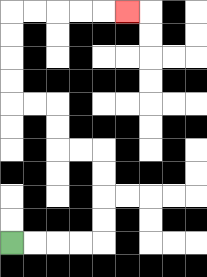{'start': '[0, 10]', 'end': '[5, 0]', 'path_directions': 'R,R,R,R,U,U,U,U,L,L,U,U,L,L,U,U,U,U,R,R,R,R,R', 'path_coordinates': '[[0, 10], [1, 10], [2, 10], [3, 10], [4, 10], [4, 9], [4, 8], [4, 7], [4, 6], [3, 6], [2, 6], [2, 5], [2, 4], [1, 4], [0, 4], [0, 3], [0, 2], [0, 1], [0, 0], [1, 0], [2, 0], [3, 0], [4, 0], [5, 0]]'}